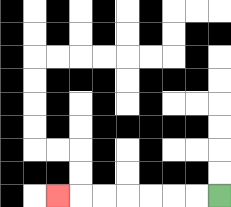{'start': '[9, 8]', 'end': '[2, 8]', 'path_directions': 'L,L,L,L,L,L,L', 'path_coordinates': '[[9, 8], [8, 8], [7, 8], [6, 8], [5, 8], [4, 8], [3, 8], [2, 8]]'}